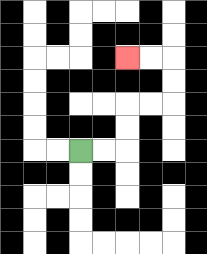{'start': '[3, 6]', 'end': '[5, 2]', 'path_directions': 'R,R,U,U,R,R,U,U,L,L', 'path_coordinates': '[[3, 6], [4, 6], [5, 6], [5, 5], [5, 4], [6, 4], [7, 4], [7, 3], [7, 2], [6, 2], [5, 2]]'}